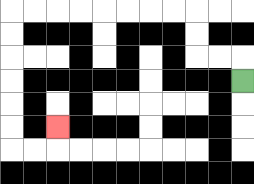{'start': '[10, 3]', 'end': '[2, 5]', 'path_directions': 'U,L,L,U,U,L,L,L,L,L,L,L,L,D,D,D,D,D,D,R,R,U', 'path_coordinates': '[[10, 3], [10, 2], [9, 2], [8, 2], [8, 1], [8, 0], [7, 0], [6, 0], [5, 0], [4, 0], [3, 0], [2, 0], [1, 0], [0, 0], [0, 1], [0, 2], [0, 3], [0, 4], [0, 5], [0, 6], [1, 6], [2, 6], [2, 5]]'}